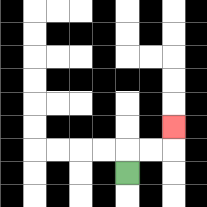{'start': '[5, 7]', 'end': '[7, 5]', 'path_directions': 'U,R,R,U', 'path_coordinates': '[[5, 7], [5, 6], [6, 6], [7, 6], [7, 5]]'}